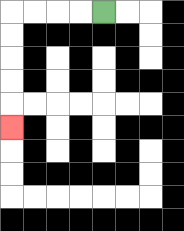{'start': '[4, 0]', 'end': '[0, 5]', 'path_directions': 'L,L,L,L,D,D,D,D,D', 'path_coordinates': '[[4, 0], [3, 0], [2, 0], [1, 0], [0, 0], [0, 1], [0, 2], [0, 3], [0, 4], [0, 5]]'}